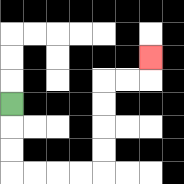{'start': '[0, 4]', 'end': '[6, 2]', 'path_directions': 'D,D,D,R,R,R,R,U,U,U,U,R,R,U', 'path_coordinates': '[[0, 4], [0, 5], [0, 6], [0, 7], [1, 7], [2, 7], [3, 7], [4, 7], [4, 6], [4, 5], [4, 4], [4, 3], [5, 3], [6, 3], [6, 2]]'}